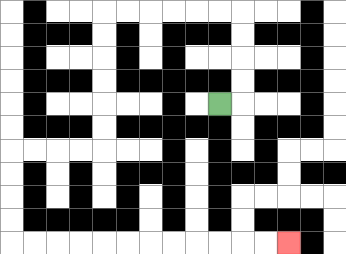{'start': '[9, 4]', 'end': '[12, 10]', 'path_directions': 'R,U,U,U,U,L,L,L,L,L,L,D,D,D,D,D,D,L,L,L,L,D,D,D,D,R,R,R,R,R,R,R,R,R,R,R,R', 'path_coordinates': '[[9, 4], [10, 4], [10, 3], [10, 2], [10, 1], [10, 0], [9, 0], [8, 0], [7, 0], [6, 0], [5, 0], [4, 0], [4, 1], [4, 2], [4, 3], [4, 4], [4, 5], [4, 6], [3, 6], [2, 6], [1, 6], [0, 6], [0, 7], [0, 8], [0, 9], [0, 10], [1, 10], [2, 10], [3, 10], [4, 10], [5, 10], [6, 10], [7, 10], [8, 10], [9, 10], [10, 10], [11, 10], [12, 10]]'}